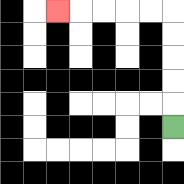{'start': '[7, 5]', 'end': '[2, 0]', 'path_directions': 'U,U,U,U,U,L,L,L,L,L', 'path_coordinates': '[[7, 5], [7, 4], [7, 3], [7, 2], [7, 1], [7, 0], [6, 0], [5, 0], [4, 0], [3, 0], [2, 0]]'}